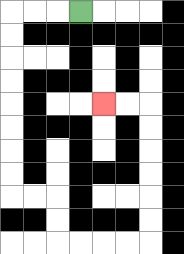{'start': '[3, 0]', 'end': '[4, 4]', 'path_directions': 'L,L,L,D,D,D,D,D,D,D,D,R,R,D,D,R,R,R,R,U,U,U,U,U,U,L,L', 'path_coordinates': '[[3, 0], [2, 0], [1, 0], [0, 0], [0, 1], [0, 2], [0, 3], [0, 4], [0, 5], [0, 6], [0, 7], [0, 8], [1, 8], [2, 8], [2, 9], [2, 10], [3, 10], [4, 10], [5, 10], [6, 10], [6, 9], [6, 8], [6, 7], [6, 6], [6, 5], [6, 4], [5, 4], [4, 4]]'}